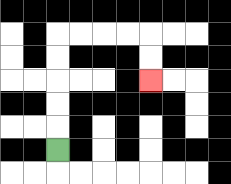{'start': '[2, 6]', 'end': '[6, 3]', 'path_directions': 'U,U,U,U,U,R,R,R,R,D,D', 'path_coordinates': '[[2, 6], [2, 5], [2, 4], [2, 3], [2, 2], [2, 1], [3, 1], [4, 1], [5, 1], [6, 1], [6, 2], [6, 3]]'}